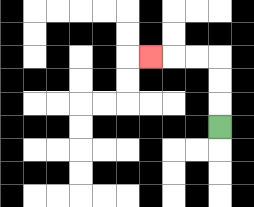{'start': '[9, 5]', 'end': '[6, 2]', 'path_directions': 'U,U,U,L,L,L', 'path_coordinates': '[[9, 5], [9, 4], [9, 3], [9, 2], [8, 2], [7, 2], [6, 2]]'}